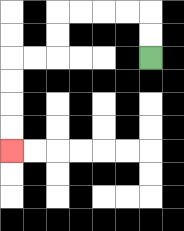{'start': '[6, 2]', 'end': '[0, 6]', 'path_directions': 'U,U,L,L,L,L,D,D,L,L,D,D,D,D', 'path_coordinates': '[[6, 2], [6, 1], [6, 0], [5, 0], [4, 0], [3, 0], [2, 0], [2, 1], [2, 2], [1, 2], [0, 2], [0, 3], [0, 4], [0, 5], [0, 6]]'}